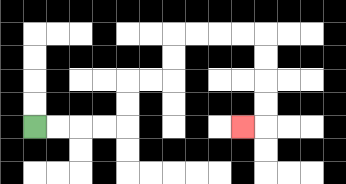{'start': '[1, 5]', 'end': '[10, 5]', 'path_directions': 'R,R,R,R,U,U,R,R,U,U,R,R,R,R,D,D,D,D,L', 'path_coordinates': '[[1, 5], [2, 5], [3, 5], [4, 5], [5, 5], [5, 4], [5, 3], [6, 3], [7, 3], [7, 2], [7, 1], [8, 1], [9, 1], [10, 1], [11, 1], [11, 2], [11, 3], [11, 4], [11, 5], [10, 5]]'}